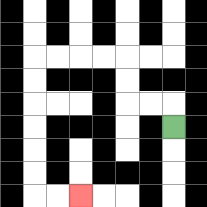{'start': '[7, 5]', 'end': '[3, 8]', 'path_directions': 'U,L,L,U,U,L,L,L,L,D,D,D,D,D,D,R,R', 'path_coordinates': '[[7, 5], [7, 4], [6, 4], [5, 4], [5, 3], [5, 2], [4, 2], [3, 2], [2, 2], [1, 2], [1, 3], [1, 4], [1, 5], [1, 6], [1, 7], [1, 8], [2, 8], [3, 8]]'}